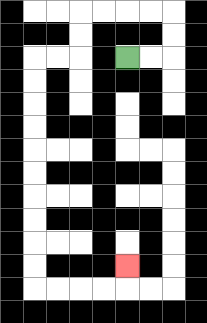{'start': '[5, 2]', 'end': '[5, 11]', 'path_directions': 'R,R,U,U,L,L,L,L,D,D,L,L,D,D,D,D,D,D,D,D,D,D,R,R,R,R,U', 'path_coordinates': '[[5, 2], [6, 2], [7, 2], [7, 1], [7, 0], [6, 0], [5, 0], [4, 0], [3, 0], [3, 1], [3, 2], [2, 2], [1, 2], [1, 3], [1, 4], [1, 5], [1, 6], [1, 7], [1, 8], [1, 9], [1, 10], [1, 11], [1, 12], [2, 12], [3, 12], [4, 12], [5, 12], [5, 11]]'}